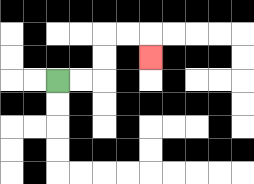{'start': '[2, 3]', 'end': '[6, 2]', 'path_directions': 'R,R,U,U,R,R,D', 'path_coordinates': '[[2, 3], [3, 3], [4, 3], [4, 2], [4, 1], [5, 1], [6, 1], [6, 2]]'}